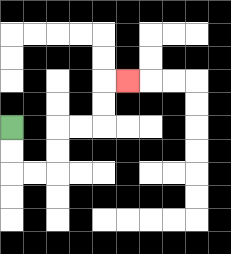{'start': '[0, 5]', 'end': '[5, 3]', 'path_directions': 'D,D,R,R,U,U,R,R,U,U,R', 'path_coordinates': '[[0, 5], [0, 6], [0, 7], [1, 7], [2, 7], [2, 6], [2, 5], [3, 5], [4, 5], [4, 4], [4, 3], [5, 3]]'}